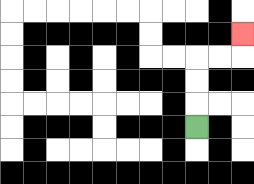{'start': '[8, 5]', 'end': '[10, 1]', 'path_directions': 'U,U,U,R,R,U', 'path_coordinates': '[[8, 5], [8, 4], [8, 3], [8, 2], [9, 2], [10, 2], [10, 1]]'}